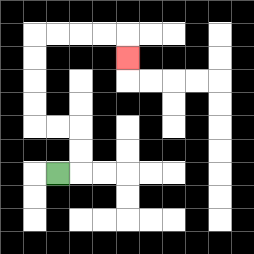{'start': '[2, 7]', 'end': '[5, 2]', 'path_directions': 'R,U,U,L,L,U,U,U,U,R,R,R,R,D', 'path_coordinates': '[[2, 7], [3, 7], [3, 6], [3, 5], [2, 5], [1, 5], [1, 4], [1, 3], [1, 2], [1, 1], [2, 1], [3, 1], [4, 1], [5, 1], [5, 2]]'}